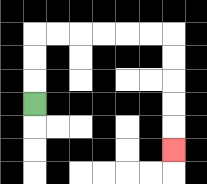{'start': '[1, 4]', 'end': '[7, 6]', 'path_directions': 'U,U,U,R,R,R,R,R,R,D,D,D,D,D', 'path_coordinates': '[[1, 4], [1, 3], [1, 2], [1, 1], [2, 1], [3, 1], [4, 1], [5, 1], [6, 1], [7, 1], [7, 2], [7, 3], [7, 4], [7, 5], [7, 6]]'}